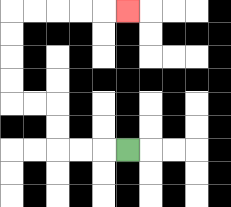{'start': '[5, 6]', 'end': '[5, 0]', 'path_directions': 'L,L,L,U,U,L,L,U,U,U,U,R,R,R,R,R', 'path_coordinates': '[[5, 6], [4, 6], [3, 6], [2, 6], [2, 5], [2, 4], [1, 4], [0, 4], [0, 3], [0, 2], [0, 1], [0, 0], [1, 0], [2, 0], [3, 0], [4, 0], [5, 0]]'}